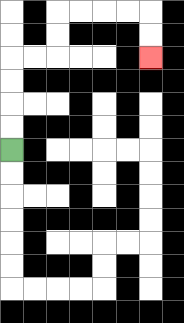{'start': '[0, 6]', 'end': '[6, 2]', 'path_directions': 'U,U,U,U,R,R,U,U,R,R,R,R,D,D', 'path_coordinates': '[[0, 6], [0, 5], [0, 4], [0, 3], [0, 2], [1, 2], [2, 2], [2, 1], [2, 0], [3, 0], [4, 0], [5, 0], [6, 0], [6, 1], [6, 2]]'}